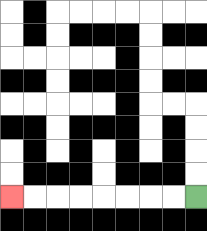{'start': '[8, 8]', 'end': '[0, 8]', 'path_directions': 'L,L,L,L,L,L,L,L', 'path_coordinates': '[[8, 8], [7, 8], [6, 8], [5, 8], [4, 8], [3, 8], [2, 8], [1, 8], [0, 8]]'}